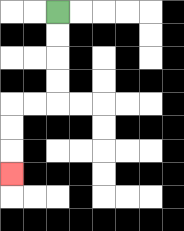{'start': '[2, 0]', 'end': '[0, 7]', 'path_directions': 'D,D,D,D,L,L,D,D,D', 'path_coordinates': '[[2, 0], [2, 1], [2, 2], [2, 3], [2, 4], [1, 4], [0, 4], [0, 5], [0, 6], [0, 7]]'}